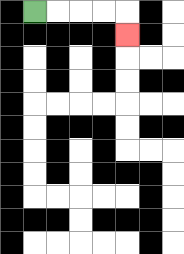{'start': '[1, 0]', 'end': '[5, 1]', 'path_directions': 'R,R,R,R,D', 'path_coordinates': '[[1, 0], [2, 0], [3, 0], [4, 0], [5, 0], [5, 1]]'}